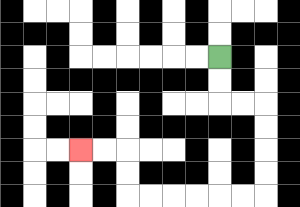{'start': '[9, 2]', 'end': '[3, 6]', 'path_directions': 'D,D,R,R,D,D,D,D,L,L,L,L,L,L,U,U,L,L', 'path_coordinates': '[[9, 2], [9, 3], [9, 4], [10, 4], [11, 4], [11, 5], [11, 6], [11, 7], [11, 8], [10, 8], [9, 8], [8, 8], [7, 8], [6, 8], [5, 8], [5, 7], [5, 6], [4, 6], [3, 6]]'}